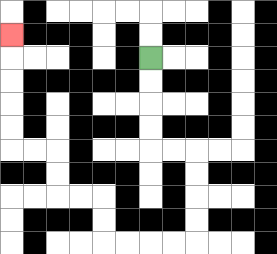{'start': '[6, 2]', 'end': '[0, 1]', 'path_directions': 'D,D,D,D,R,R,D,D,D,D,L,L,L,L,U,U,L,L,U,U,L,L,U,U,U,U,U', 'path_coordinates': '[[6, 2], [6, 3], [6, 4], [6, 5], [6, 6], [7, 6], [8, 6], [8, 7], [8, 8], [8, 9], [8, 10], [7, 10], [6, 10], [5, 10], [4, 10], [4, 9], [4, 8], [3, 8], [2, 8], [2, 7], [2, 6], [1, 6], [0, 6], [0, 5], [0, 4], [0, 3], [0, 2], [0, 1]]'}